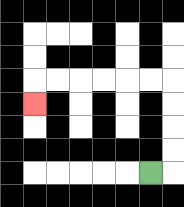{'start': '[6, 7]', 'end': '[1, 4]', 'path_directions': 'R,U,U,U,U,L,L,L,L,L,L,D', 'path_coordinates': '[[6, 7], [7, 7], [7, 6], [7, 5], [7, 4], [7, 3], [6, 3], [5, 3], [4, 3], [3, 3], [2, 3], [1, 3], [1, 4]]'}